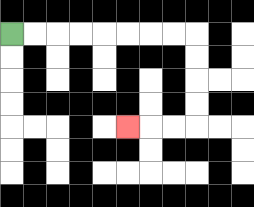{'start': '[0, 1]', 'end': '[5, 5]', 'path_directions': 'R,R,R,R,R,R,R,R,D,D,D,D,L,L,L', 'path_coordinates': '[[0, 1], [1, 1], [2, 1], [3, 1], [4, 1], [5, 1], [6, 1], [7, 1], [8, 1], [8, 2], [8, 3], [8, 4], [8, 5], [7, 5], [6, 5], [5, 5]]'}